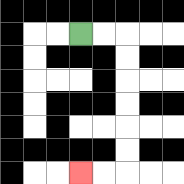{'start': '[3, 1]', 'end': '[3, 7]', 'path_directions': 'R,R,D,D,D,D,D,D,L,L', 'path_coordinates': '[[3, 1], [4, 1], [5, 1], [5, 2], [5, 3], [5, 4], [5, 5], [5, 6], [5, 7], [4, 7], [3, 7]]'}